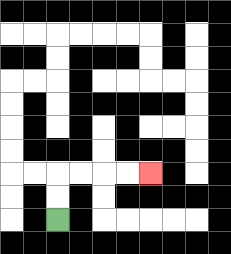{'start': '[2, 9]', 'end': '[6, 7]', 'path_directions': 'U,U,R,R,R,R', 'path_coordinates': '[[2, 9], [2, 8], [2, 7], [3, 7], [4, 7], [5, 7], [6, 7]]'}